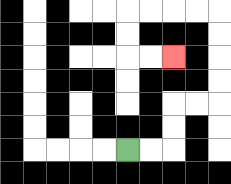{'start': '[5, 6]', 'end': '[7, 2]', 'path_directions': 'R,R,U,U,R,R,U,U,U,U,L,L,L,L,D,D,R,R', 'path_coordinates': '[[5, 6], [6, 6], [7, 6], [7, 5], [7, 4], [8, 4], [9, 4], [9, 3], [9, 2], [9, 1], [9, 0], [8, 0], [7, 0], [6, 0], [5, 0], [5, 1], [5, 2], [6, 2], [7, 2]]'}